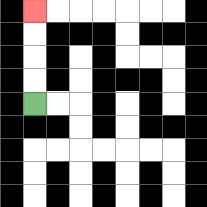{'start': '[1, 4]', 'end': '[1, 0]', 'path_directions': 'U,U,U,U', 'path_coordinates': '[[1, 4], [1, 3], [1, 2], [1, 1], [1, 0]]'}